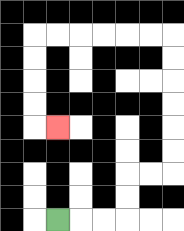{'start': '[2, 9]', 'end': '[2, 5]', 'path_directions': 'R,R,R,U,U,R,R,U,U,U,U,U,U,L,L,L,L,L,L,D,D,D,D,R', 'path_coordinates': '[[2, 9], [3, 9], [4, 9], [5, 9], [5, 8], [5, 7], [6, 7], [7, 7], [7, 6], [7, 5], [7, 4], [7, 3], [7, 2], [7, 1], [6, 1], [5, 1], [4, 1], [3, 1], [2, 1], [1, 1], [1, 2], [1, 3], [1, 4], [1, 5], [2, 5]]'}